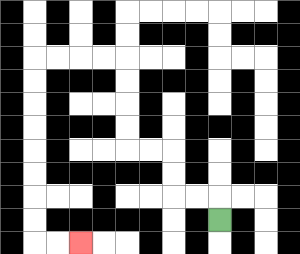{'start': '[9, 9]', 'end': '[3, 10]', 'path_directions': 'U,L,L,U,U,L,L,U,U,U,U,L,L,L,L,D,D,D,D,D,D,D,D,R,R', 'path_coordinates': '[[9, 9], [9, 8], [8, 8], [7, 8], [7, 7], [7, 6], [6, 6], [5, 6], [5, 5], [5, 4], [5, 3], [5, 2], [4, 2], [3, 2], [2, 2], [1, 2], [1, 3], [1, 4], [1, 5], [1, 6], [1, 7], [1, 8], [1, 9], [1, 10], [2, 10], [3, 10]]'}